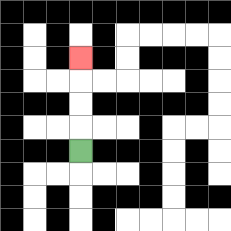{'start': '[3, 6]', 'end': '[3, 2]', 'path_directions': 'U,U,U,U', 'path_coordinates': '[[3, 6], [3, 5], [3, 4], [3, 3], [3, 2]]'}